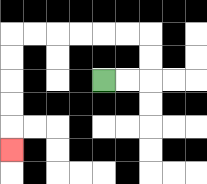{'start': '[4, 3]', 'end': '[0, 6]', 'path_directions': 'R,R,U,U,L,L,L,L,L,L,D,D,D,D,D', 'path_coordinates': '[[4, 3], [5, 3], [6, 3], [6, 2], [6, 1], [5, 1], [4, 1], [3, 1], [2, 1], [1, 1], [0, 1], [0, 2], [0, 3], [0, 4], [0, 5], [0, 6]]'}